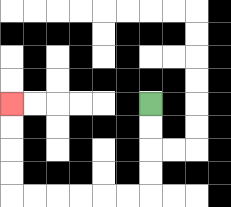{'start': '[6, 4]', 'end': '[0, 4]', 'path_directions': 'D,D,D,D,L,L,L,L,L,L,U,U,U,U', 'path_coordinates': '[[6, 4], [6, 5], [6, 6], [6, 7], [6, 8], [5, 8], [4, 8], [3, 8], [2, 8], [1, 8], [0, 8], [0, 7], [0, 6], [0, 5], [0, 4]]'}